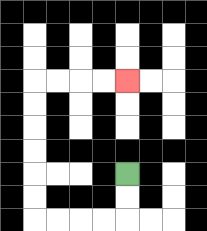{'start': '[5, 7]', 'end': '[5, 3]', 'path_directions': 'D,D,L,L,L,L,U,U,U,U,U,U,R,R,R,R', 'path_coordinates': '[[5, 7], [5, 8], [5, 9], [4, 9], [3, 9], [2, 9], [1, 9], [1, 8], [1, 7], [1, 6], [1, 5], [1, 4], [1, 3], [2, 3], [3, 3], [4, 3], [5, 3]]'}